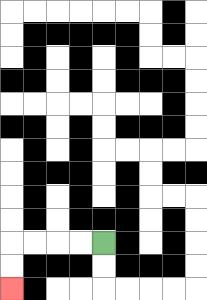{'start': '[4, 10]', 'end': '[0, 12]', 'path_directions': 'L,L,L,L,D,D', 'path_coordinates': '[[4, 10], [3, 10], [2, 10], [1, 10], [0, 10], [0, 11], [0, 12]]'}